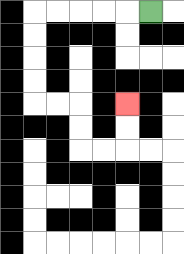{'start': '[6, 0]', 'end': '[5, 4]', 'path_directions': 'L,L,L,L,L,D,D,D,D,R,R,D,D,R,R,U,U', 'path_coordinates': '[[6, 0], [5, 0], [4, 0], [3, 0], [2, 0], [1, 0], [1, 1], [1, 2], [1, 3], [1, 4], [2, 4], [3, 4], [3, 5], [3, 6], [4, 6], [5, 6], [5, 5], [5, 4]]'}